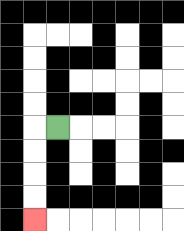{'start': '[2, 5]', 'end': '[1, 9]', 'path_directions': 'L,D,D,D,D', 'path_coordinates': '[[2, 5], [1, 5], [1, 6], [1, 7], [1, 8], [1, 9]]'}